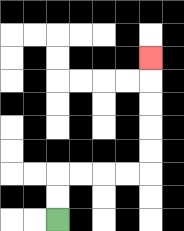{'start': '[2, 9]', 'end': '[6, 2]', 'path_directions': 'U,U,R,R,R,R,U,U,U,U,U', 'path_coordinates': '[[2, 9], [2, 8], [2, 7], [3, 7], [4, 7], [5, 7], [6, 7], [6, 6], [6, 5], [6, 4], [6, 3], [6, 2]]'}